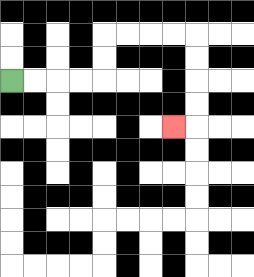{'start': '[0, 3]', 'end': '[7, 5]', 'path_directions': 'R,R,R,R,U,U,R,R,R,R,D,D,D,D,L', 'path_coordinates': '[[0, 3], [1, 3], [2, 3], [3, 3], [4, 3], [4, 2], [4, 1], [5, 1], [6, 1], [7, 1], [8, 1], [8, 2], [8, 3], [8, 4], [8, 5], [7, 5]]'}